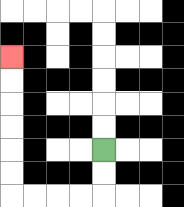{'start': '[4, 6]', 'end': '[0, 2]', 'path_directions': 'D,D,L,L,L,L,U,U,U,U,U,U', 'path_coordinates': '[[4, 6], [4, 7], [4, 8], [3, 8], [2, 8], [1, 8], [0, 8], [0, 7], [0, 6], [0, 5], [0, 4], [0, 3], [0, 2]]'}